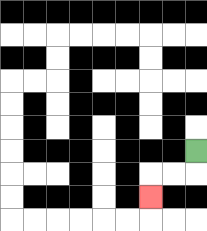{'start': '[8, 6]', 'end': '[6, 8]', 'path_directions': 'D,L,L,D', 'path_coordinates': '[[8, 6], [8, 7], [7, 7], [6, 7], [6, 8]]'}